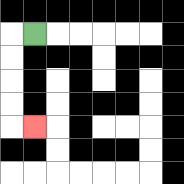{'start': '[1, 1]', 'end': '[1, 5]', 'path_directions': 'L,D,D,D,D,R', 'path_coordinates': '[[1, 1], [0, 1], [0, 2], [0, 3], [0, 4], [0, 5], [1, 5]]'}